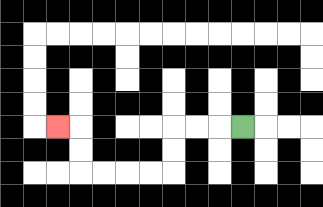{'start': '[10, 5]', 'end': '[2, 5]', 'path_directions': 'L,L,L,D,D,L,L,L,L,U,U,L', 'path_coordinates': '[[10, 5], [9, 5], [8, 5], [7, 5], [7, 6], [7, 7], [6, 7], [5, 7], [4, 7], [3, 7], [3, 6], [3, 5], [2, 5]]'}